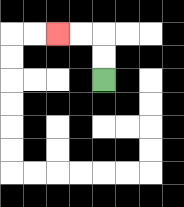{'start': '[4, 3]', 'end': '[2, 1]', 'path_directions': 'U,U,L,L', 'path_coordinates': '[[4, 3], [4, 2], [4, 1], [3, 1], [2, 1]]'}